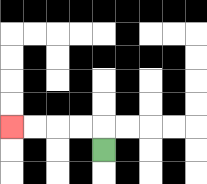{'start': '[4, 6]', 'end': '[0, 5]', 'path_directions': 'U,L,L,L,L', 'path_coordinates': '[[4, 6], [4, 5], [3, 5], [2, 5], [1, 5], [0, 5]]'}